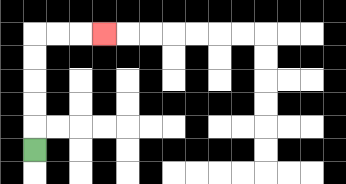{'start': '[1, 6]', 'end': '[4, 1]', 'path_directions': 'U,U,U,U,U,R,R,R', 'path_coordinates': '[[1, 6], [1, 5], [1, 4], [1, 3], [1, 2], [1, 1], [2, 1], [3, 1], [4, 1]]'}